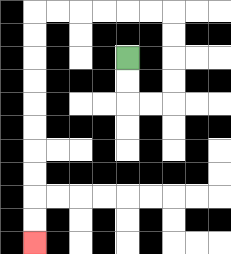{'start': '[5, 2]', 'end': '[1, 10]', 'path_directions': 'D,D,R,R,U,U,U,U,L,L,L,L,L,L,D,D,D,D,D,D,D,D,D,D', 'path_coordinates': '[[5, 2], [5, 3], [5, 4], [6, 4], [7, 4], [7, 3], [7, 2], [7, 1], [7, 0], [6, 0], [5, 0], [4, 0], [3, 0], [2, 0], [1, 0], [1, 1], [1, 2], [1, 3], [1, 4], [1, 5], [1, 6], [1, 7], [1, 8], [1, 9], [1, 10]]'}